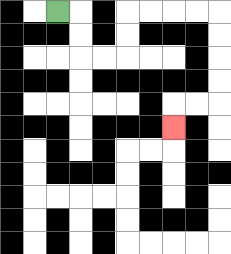{'start': '[2, 0]', 'end': '[7, 5]', 'path_directions': 'R,D,D,R,R,U,U,R,R,R,R,D,D,D,D,L,L,D', 'path_coordinates': '[[2, 0], [3, 0], [3, 1], [3, 2], [4, 2], [5, 2], [5, 1], [5, 0], [6, 0], [7, 0], [8, 0], [9, 0], [9, 1], [9, 2], [9, 3], [9, 4], [8, 4], [7, 4], [7, 5]]'}